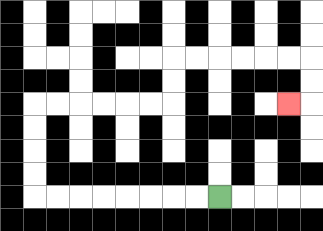{'start': '[9, 8]', 'end': '[12, 4]', 'path_directions': 'L,L,L,L,L,L,L,L,U,U,U,U,R,R,R,R,R,R,U,U,R,R,R,R,R,R,D,D,L', 'path_coordinates': '[[9, 8], [8, 8], [7, 8], [6, 8], [5, 8], [4, 8], [3, 8], [2, 8], [1, 8], [1, 7], [1, 6], [1, 5], [1, 4], [2, 4], [3, 4], [4, 4], [5, 4], [6, 4], [7, 4], [7, 3], [7, 2], [8, 2], [9, 2], [10, 2], [11, 2], [12, 2], [13, 2], [13, 3], [13, 4], [12, 4]]'}